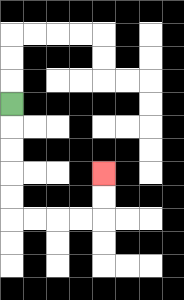{'start': '[0, 4]', 'end': '[4, 7]', 'path_directions': 'D,D,D,D,D,R,R,R,R,U,U', 'path_coordinates': '[[0, 4], [0, 5], [0, 6], [0, 7], [0, 8], [0, 9], [1, 9], [2, 9], [3, 9], [4, 9], [4, 8], [4, 7]]'}